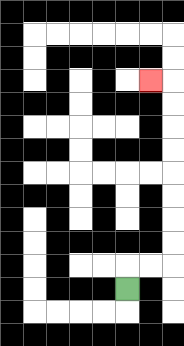{'start': '[5, 12]', 'end': '[6, 3]', 'path_directions': 'U,R,R,U,U,U,U,U,U,U,U,L', 'path_coordinates': '[[5, 12], [5, 11], [6, 11], [7, 11], [7, 10], [7, 9], [7, 8], [7, 7], [7, 6], [7, 5], [7, 4], [7, 3], [6, 3]]'}